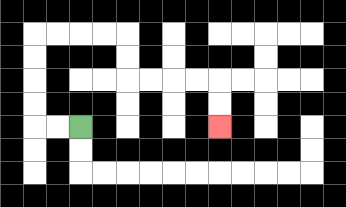{'start': '[3, 5]', 'end': '[9, 5]', 'path_directions': 'L,L,U,U,U,U,R,R,R,R,D,D,R,R,R,R,D,D', 'path_coordinates': '[[3, 5], [2, 5], [1, 5], [1, 4], [1, 3], [1, 2], [1, 1], [2, 1], [3, 1], [4, 1], [5, 1], [5, 2], [5, 3], [6, 3], [7, 3], [8, 3], [9, 3], [9, 4], [9, 5]]'}